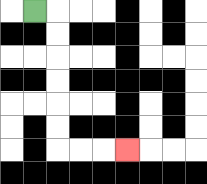{'start': '[1, 0]', 'end': '[5, 6]', 'path_directions': 'R,D,D,D,D,D,D,R,R,R', 'path_coordinates': '[[1, 0], [2, 0], [2, 1], [2, 2], [2, 3], [2, 4], [2, 5], [2, 6], [3, 6], [4, 6], [5, 6]]'}